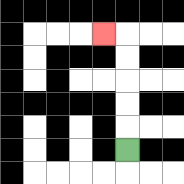{'start': '[5, 6]', 'end': '[4, 1]', 'path_directions': 'U,U,U,U,U,L', 'path_coordinates': '[[5, 6], [5, 5], [5, 4], [5, 3], [5, 2], [5, 1], [4, 1]]'}